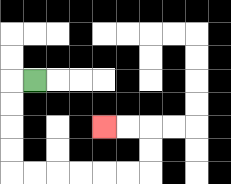{'start': '[1, 3]', 'end': '[4, 5]', 'path_directions': 'L,D,D,D,D,R,R,R,R,R,R,U,U,L,L', 'path_coordinates': '[[1, 3], [0, 3], [0, 4], [0, 5], [0, 6], [0, 7], [1, 7], [2, 7], [3, 7], [4, 7], [5, 7], [6, 7], [6, 6], [6, 5], [5, 5], [4, 5]]'}